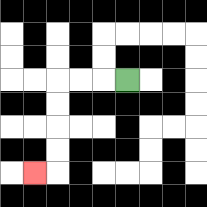{'start': '[5, 3]', 'end': '[1, 7]', 'path_directions': 'L,L,L,D,D,D,D,L', 'path_coordinates': '[[5, 3], [4, 3], [3, 3], [2, 3], [2, 4], [2, 5], [2, 6], [2, 7], [1, 7]]'}